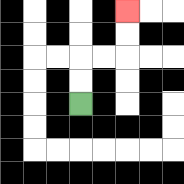{'start': '[3, 4]', 'end': '[5, 0]', 'path_directions': 'U,U,R,R,U,U', 'path_coordinates': '[[3, 4], [3, 3], [3, 2], [4, 2], [5, 2], [5, 1], [5, 0]]'}